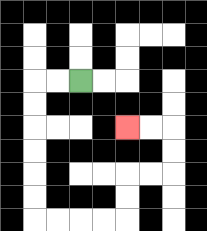{'start': '[3, 3]', 'end': '[5, 5]', 'path_directions': 'L,L,D,D,D,D,D,D,R,R,R,R,U,U,R,R,U,U,L,L', 'path_coordinates': '[[3, 3], [2, 3], [1, 3], [1, 4], [1, 5], [1, 6], [1, 7], [1, 8], [1, 9], [2, 9], [3, 9], [4, 9], [5, 9], [5, 8], [5, 7], [6, 7], [7, 7], [7, 6], [7, 5], [6, 5], [5, 5]]'}